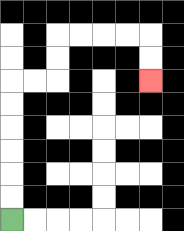{'start': '[0, 9]', 'end': '[6, 3]', 'path_directions': 'U,U,U,U,U,U,R,R,U,U,R,R,R,R,D,D', 'path_coordinates': '[[0, 9], [0, 8], [0, 7], [0, 6], [0, 5], [0, 4], [0, 3], [1, 3], [2, 3], [2, 2], [2, 1], [3, 1], [4, 1], [5, 1], [6, 1], [6, 2], [6, 3]]'}